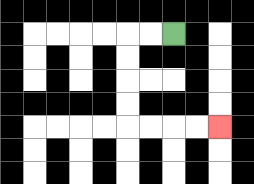{'start': '[7, 1]', 'end': '[9, 5]', 'path_directions': 'L,L,D,D,D,D,R,R,R,R', 'path_coordinates': '[[7, 1], [6, 1], [5, 1], [5, 2], [5, 3], [5, 4], [5, 5], [6, 5], [7, 5], [8, 5], [9, 5]]'}